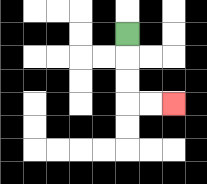{'start': '[5, 1]', 'end': '[7, 4]', 'path_directions': 'D,D,D,R,R', 'path_coordinates': '[[5, 1], [5, 2], [5, 3], [5, 4], [6, 4], [7, 4]]'}